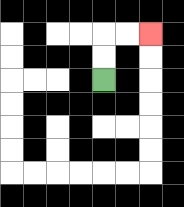{'start': '[4, 3]', 'end': '[6, 1]', 'path_directions': 'U,U,R,R', 'path_coordinates': '[[4, 3], [4, 2], [4, 1], [5, 1], [6, 1]]'}